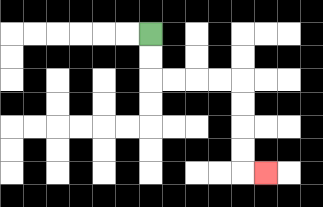{'start': '[6, 1]', 'end': '[11, 7]', 'path_directions': 'D,D,R,R,R,R,D,D,D,D,R', 'path_coordinates': '[[6, 1], [6, 2], [6, 3], [7, 3], [8, 3], [9, 3], [10, 3], [10, 4], [10, 5], [10, 6], [10, 7], [11, 7]]'}